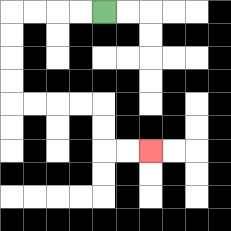{'start': '[4, 0]', 'end': '[6, 6]', 'path_directions': 'L,L,L,L,D,D,D,D,R,R,R,R,D,D,R,R', 'path_coordinates': '[[4, 0], [3, 0], [2, 0], [1, 0], [0, 0], [0, 1], [0, 2], [0, 3], [0, 4], [1, 4], [2, 4], [3, 4], [4, 4], [4, 5], [4, 6], [5, 6], [6, 6]]'}